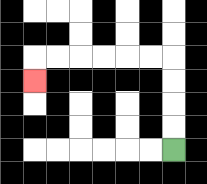{'start': '[7, 6]', 'end': '[1, 3]', 'path_directions': 'U,U,U,U,L,L,L,L,L,L,D', 'path_coordinates': '[[7, 6], [7, 5], [7, 4], [7, 3], [7, 2], [6, 2], [5, 2], [4, 2], [3, 2], [2, 2], [1, 2], [1, 3]]'}